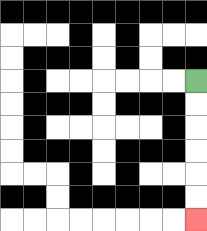{'start': '[8, 3]', 'end': '[8, 9]', 'path_directions': 'D,D,D,D,D,D', 'path_coordinates': '[[8, 3], [8, 4], [8, 5], [8, 6], [8, 7], [8, 8], [8, 9]]'}